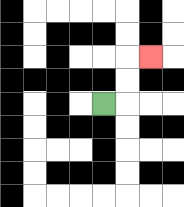{'start': '[4, 4]', 'end': '[6, 2]', 'path_directions': 'R,U,U,R', 'path_coordinates': '[[4, 4], [5, 4], [5, 3], [5, 2], [6, 2]]'}